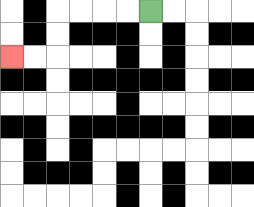{'start': '[6, 0]', 'end': '[0, 2]', 'path_directions': 'L,L,L,L,D,D,L,L', 'path_coordinates': '[[6, 0], [5, 0], [4, 0], [3, 0], [2, 0], [2, 1], [2, 2], [1, 2], [0, 2]]'}